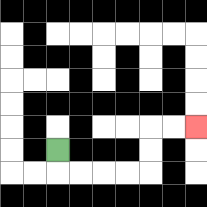{'start': '[2, 6]', 'end': '[8, 5]', 'path_directions': 'D,R,R,R,R,U,U,R,R', 'path_coordinates': '[[2, 6], [2, 7], [3, 7], [4, 7], [5, 7], [6, 7], [6, 6], [6, 5], [7, 5], [8, 5]]'}